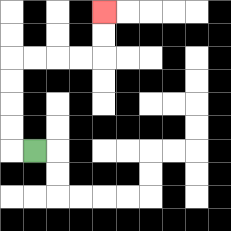{'start': '[1, 6]', 'end': '[4, 0]', 'path_directions': 'L,U,U,U,U,R,R,R,R,U,U', 'path_coordinates': '[[1, 6], [0, 6], [0, 5], [0, 4], [0, 3], [0, 2], [1, 2], [2, 2], [3, 2], [4, 2], [4, 1], [4, 0]]'}